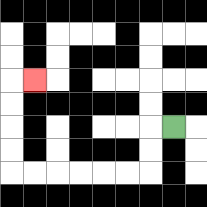{'start': '[7, 5]', 'end': '[1, 3]', 'path_directions': 'L,D,D,L,L,L,L,L,L,U,U,U,U,R', 'path_coordinates': '[[7, 5], [6, 5], [6, 6], [6, 7], [5, 7], [4, 7], [3, 7], [2, 7], [1, 7], [0, 7], [0, 6], [0, 5], [0, 4], [0, 3], [1, 3]]'}